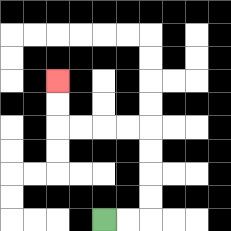{'start': '[4, 9]', 'end': '[2, 3]', 'path_directions': 'R,R,U,U,U,U,L,L,L,L,U,U', 'path_coordinates': '[[4, 9], [5, 9], [6, 9], [6, 8], [6, 7], [6, 6], [6, 5], [5, 5], [4, 5], [3, 5], [2, 5], [2, 4], [2, 3]]'}